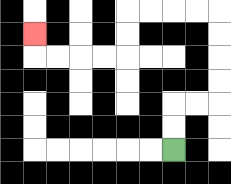{'start': '[7, 6]', 'end': '[1, 1]', 'path_directions': 'U,U,R,R,U,U,U,U,L,L,L,L,D,D,L,L,L,L,U', 'path_coordinates': '[[7, 6], [7, 5], [7, 4], [8, 4], [9, 4], [9, 3], [9, 2], [9, 1], [9, 0], [8, 0], [7, 0], [6, 0], [5, 0], [5, 1], [5, 2], [4, 2], [3, 2], [2, 2], [1, 2], [1, 1]]'}